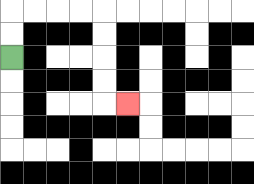{'start': '[0, 2]', 'end': '[5, 4]', 'path_directions': 'U,U,R,R,R,R,D,D,D,D,R', 'path_coordinates': '[[0, 2], [0, 1], [0, 0], [1, 0], [2, 0], [3, 0], [4, 0], [4, 1], [4, 2], [4, 3], [4, 4], [5, 4]]'}